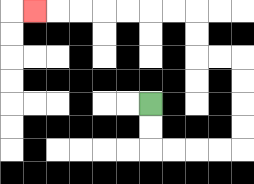{'start': '[6, 4]', 'end': '[1, 0]', 'path_directions': 'D,D,R,R,R,R,U,U,U,U,L,L,U,U,L,L,L,L,L,L,L', 'path_coordinates': '[[6, 4], [6, 5], [6, 6], [7, 6], [8, 6], [9, 6], [10, 6], [10, 5], [10, 4], [10, 3], [10, 2], [9, 2], [8, 2], [8, 1], [8, 0], [7, 0], [6, 0], [5, 0], [4, 0], [3, 0], [2, 0], [1, 0]]'}